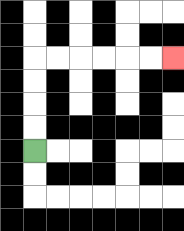{'start': '[1, 6]', 'end': '[7, 2]', 'path_directions': 'U,U,U,U,R,R,R,R,R,R', 'path_coordinates': '[[1, 6], [1, 5], [1, 4], [1, 3], [1, 2], [2, 2], [3, 2], [4, 2], [5, 2], [6, 2], [7, 2]]'}